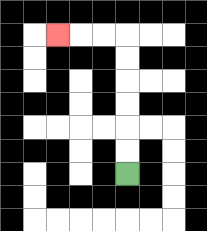{'start': '[5, 7]', 'end': '[2, 1]', 'path_directions': 'U,U,U,U,U,U,L,L,L', 'path_coordinates': '[[5, 7], [5, 6], [5, 5], [5, 4], [5, 3], [5, 2], [5, 1], [4, 1], [3, 1], [2, 1]]'}